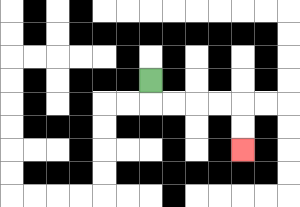{'start': '[6, 3]', 'end': '[10, 6]', 'path_directions': 'D,R,R,R,R,D,D', 'path_coordinates': '[[6, 3], [6, 4], [7, 4], [8, 4], [9, 4], [10, 4], [10, 5], [10, 6]]'}